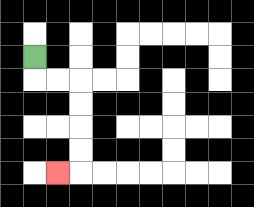{'start': '[1, 2]', 'end': '[2, 7]', 'path_directions': 'D,R,R,D,D,D,D,L', 'path_coordinates': '[[1, 2], [1, 3], [2, 3], [3, 3], [3, 4], [3, 5], [3, 6], [3, 7], [2, 7]]'}